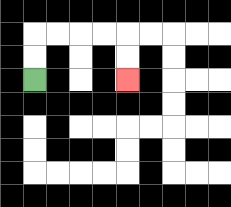{'start': '[1, 3]', 'end': '[5, 3]', 'path_directions': 'U,U,R,R,R,R,D,D', 'path_coordinates': '[[1, 3], [1, 2], [1, 1], [2, 1], [3, 1], [4, 1], [5, 1], [5, 2], [5, 3]]'}